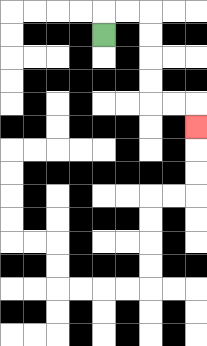{'start': '[4, 1]', 'end': '[8, 5]', 'path_directions': 'U,R,R,D,D,D,D,R,R,D', 'path_coordinates': '[[4, 1], [4, 0], [5, 0], [6, 0], [6, 1], [6, 2], [6, 3], [6, 4], [7, 4], [8, 4], [8, 5]]'}